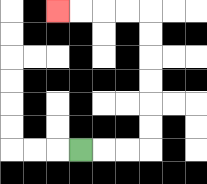{'start': '[3, 6]', 'end': '[2, 0]', 'path_directions': 'R,R,R,U,U,U,U,U,U,L,L,L,L', 'path_coordinates': '[[3, 6], [4, 6], [5, 6], [6, 6], [6, 5], [6, 4], [6, 3], [6, 2], [6, 1], [6, 0], [5, 0], [4, 0], [3, 0], [2, 0]]'}